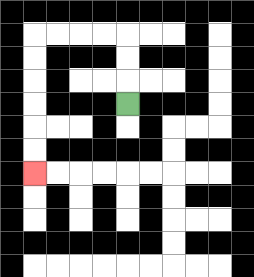{'start': '[5, 4]', 'end': '[1, 7]', 'path_directions': 'U,U,U,L,L,L,L,D,D,D,D,D,D', 'path_coordinates': '[[5, 4], [5, 3], [5, 2], [5, 1], [4, 1], [3, 1], [2, 1], [1, 1], [1, 2], [1, 3], [1, 4], [1, 5], [1, 6], [1, 7]]'}